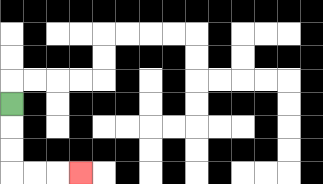{'start': '[0, 4]', 'end': '[3, 7]', 'path_directions': 'D,D,D,R,R,R', 'path_coordinates': '[[0, 4], [0, 5], [0, 6], [0, 7], [1, 7], [2, 7], [3, 7]]'}